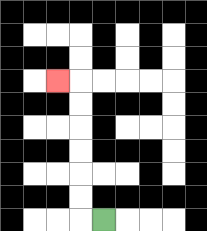{'start': '[4, 9]', 'end': '[2, 3]', 'path_directions': 'L,U,U,U,U,U,U,L', 'path_coordinates': '[[4, 9], [3, 9], [3, 8], [3, 7], [3, 6], [3, 5], [3, 4], [3, 3], [2, 3]]'}